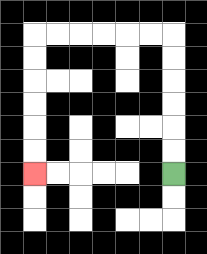{'start': '[7, 7]', 'end': '[1, 7]', 'path_directions': 'U,U,U,U,U,U,L,L,L,L,L,L,D,D,D,D,D,D', 'path_coordinates': '[[7, 7], [7, 6], [7, 5], [7, 4], [7, 3], [7, 2], [7, 1], [6, 1], [5, 1], [4, 1], [3, 1], [2, 1], [1, 1], [1, 2], [1, 3], [1, 4], [1, 5], [1, 6], [1, 7]]'}